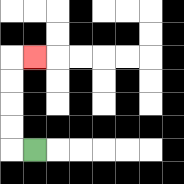{'start': '[1, 6]', 'end': '[1, 2]', 'path_directions': 'L,U,U,U,U,R', 'path_coordinates': '[[1, 6], [0, 6], [0, 5], [0, 4], [0, 3], [0, 2], [1, 2]]'}